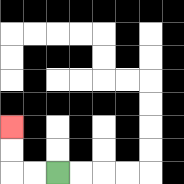{'start': '[2, 7]', 'end': '[0, 5]', 'path_directions': 'L,L,U,U', 'path_coordinates': '[[2, 7], [1, 7], [0, 7], [0, 6], [0, 5]]'}